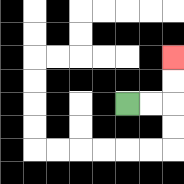{'start': '[5, 4]', 'end': '[7, 2]', 'path_directions': 'R,R,U,U', 'path_coordinates': '[[5, 4], [6, 4], [7, 4], [7, 3], [7, 2]]'}